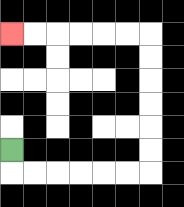{'start': '[0, 6]', 'end': '[0, 1]', 'path_directions': 'D,R,R,R,R,R,R,U,U,U,U,U,U,L,L,L,L,L,L', 'path_coordinates': '[[0, 6], [0, 7], [1, 7], [2, 7], [3, 7], [4, 7], [5, 7], [6, 7], [6, 6], [6, 5], [6, 4], [6, 3], [6, 2], [6, 1], [5, 1], [4, 1], [3, 1], [2, 1], [1, 1], [0, 1]]'}